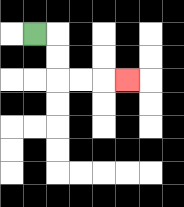{'start': '[1, 1]', 'end': '[5, 3]', 'path_directions': 'R,D,D,R,R,R', 'path_coordinates': '[[1, 1], [2, 1], [2, 2], [2, 3], [3, 3], [4, 3], [5, 3]]'}